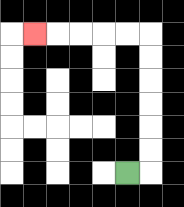{'start': '[5, 7]', 'end': '[1, 1]', 'path_directions': 'R,U,U,U,U,U,U,L,L,L,L,L', 'path_coordinates': '[[5, 7], [6, 7], [6, 6], [6, 5], [6, 4], [6, 3], [6, 2], [6, 1], [5, 1], [4, 1], [3, 1], [2, 1], [1, 1]]'}